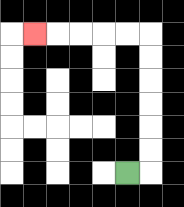{'start': '[5, 7]', 'end': '[1, 1]', 'path_directions': 'R,U,U,U,U,U,U,L,L,L,L,L', 'path_coordinates': '[[5, 7], [6, 7], [6, 6], [6, 5], [6, 4], [6, 3], [6, 2], [6, 1], [5, 1], [4, 1], [3, 1], [2, 1], [1, 1]]'}